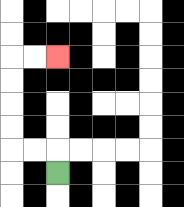{'start': '[2, 7]', 'end': '[2, 2]', 'path_directions': 'U,L,L,U,U,U,U,R,R', 'path_coordinates': '[[2, 7], [2, 6], [1, 6], [0, 6], [0, 5], [0, 4], [0, 3], [0, 2], [1, 2], [2, 2]]'}